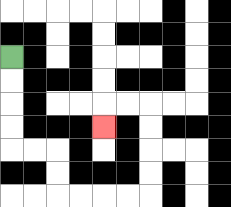{'start': '[0, 2]', 'end': '[4, 5]', 'path_directions': 'D,D,D,D,R,R,D,D,R,R,R,R,U,U,U,U,L,L,D', 'path_coordinates': '[[0, 2], [0, 3], [0, 4], [0, 5], [0, 6], [1, 6], [2, 6], [2, 7], [2, 8], [3, 8], [4, 8], [5, 8], [6, 8], [6, 7], [6, 6], [6, 5], [6, 4], [5, 4], [4, 4], [4, 5]]'}